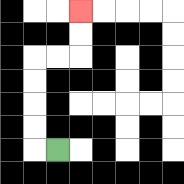{'start': '[2, 6]', 'end': '[3, 0]', 'path_directions': 'L,U,U,U,U,R,R,U,U', 'path_coordinates': '[[2, 6], [1, 6], [1, 5], [1, 4], [1, 3], [1, 2], [2, 2], [3, 2], [3, 1], [3, 0]]'}